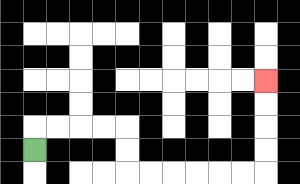{'start': '[1, 6]', 'end': '[11, 3]', 'path_directions': 'U,R,R,R,R,D,D,R,R,R,R,R,R,U,U,U,U', 'path_coordinates': '[[1, 6], [1, 5], [2, 5], [3, 5], [4, 5], [5, 5], [5, 6], [5, 7], [6, 7], [7, 7], [8, 7], [9, 7], [10, 7], [11, 7], [11, 6], [11, 5], [11, 4], [11, 3]]'}